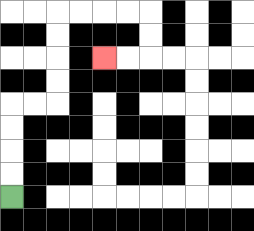{'start': '[0, 8]', 'end': '[4, 2]', 'path_directions': 'U,U,U,U,R,R,U,U,U,U,R,R,R,R,D,D,L,L', 'path_coordinates': '[[0, 8], [0, 7], [0, 6], [0, 5], [0, 4], [1, 4], [2, 4], [2, 3], [2, 2], [2, 1], [2, 0], [3, 0], [4, 0], [5, 0], [6, 0], [6, 1], [6, 2], [5, 2], [4, 2]]'}